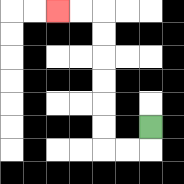{'start': '[6, 5]', 'end': '[2, 0]', 'path_directions': 'D,L,L,U,U,U,U,U,U,L,L', 'path_coordinates': '[[6, 5], [6, 6], [5, 6], [4, 6], [4, 5], [4, 4], [4, 3], [4, 2], [4, 1], [4, 0], [3, 0], [2, 0]]'}